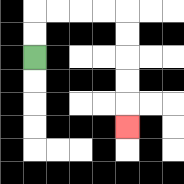{'start': '[1, 2]', 'end': '[5, 5]', 'path_directions': 'U,U,R,R,R,R,D,D,D,D,D', 'path_coordinates': '[[1, 2], [1, 1], [1, 0], [2, 0], [3, 0], [4, 0], [5, 0], [5, 1], [5, 2], [5, 3], [5, 4], [5, 5]]'}